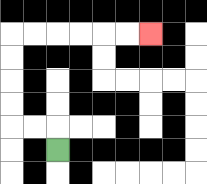{'start': '[2, 6]', 'end': '[6, 1]', 'path_directions': 'U,L,L,U,U,U,U,R,R,R,R,R,R', 'path_coordinates': '[[2, 6], [2, 5], [1, 5], [0, 5], [0, 4], [0, 3], [0, 2], [0, 1], [1, 1], [2, 1], [3, 1], [4, 1], [5, 1], [6, 1]]'}